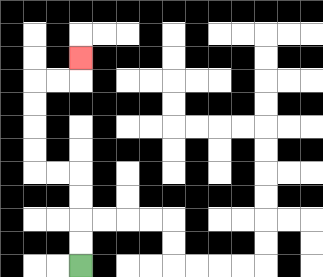{'start': '[3, 11]', 'end': '[3, 2]', 'path_directions': 'U,U,U,U,L,L,U,U,U,U,R,R,U', 'path_coordinates': '[[3, 11], [3, 10], [3, 9], [3, 8], [3, 7], [2, 7], [1, 7], [1, 6], [1, 5], [1, 4], [1, 3], [2, 3], [3, 3], [3, 2]]'}